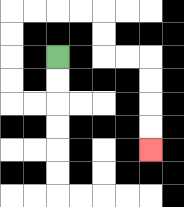{'start': '[2, 2]', 'end': '[6, 6]', 'path_directions': 'D,D,L,L,U,U,U,U,R,R,R,R,D,D,R,R,D,D,D,D', 'path_coordinates': '[[2, 2], [2, 3], [2, 4], [1, 4], [0, 4], [0, 3], [0, 2], [0, 1], [0, 0], [1, 0], [2, 0], [3, 0], [4, 0], [4, 1], [4, 2], [5, 2], [6, 2], [6, 3], [6, 4], [6, 5], [6, 6]]'}